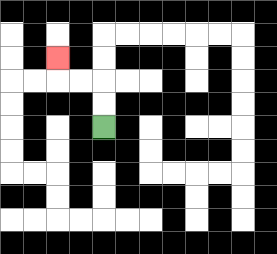{'start': '[4, 5]', 'end': '[2, 2]', 'path_directions': 'U,U,L,L,U', 'path_coordinates': '[[4, 5], [4, 4], [4, 3], [3, 3], [2, 3], [2, 2]]'}